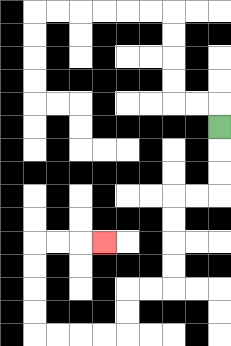{'start': '[9, 5]', 'end': '[4, 10]', 'path_directions': 'D,D,D,L,L,D,D,D,D,L,L,D,D,L,L,L,L,U,U,U,U,R,R,R', 'path_coordinates': '[[9, 5], [9, 6], [9, 7], [9, 8], [8, 8], [7, 8], [7, 9], [7, 10], [7, 11], [7, 12], [6, 12], [5, 12], [5, 13], [5, 14], [4, 14], [3, 14], [2, 14], [1, 14], [1, 13], [1, 12], [1, 11], [1, 10], [2, 10], [3, 10], [4, 10]]'}